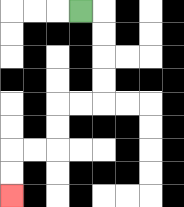{'start': '[3, 0]', 'end': '[0, 8]', 'path_directions': 'R,D,D,D,D,L,L,D,D,L,L,D,D', 'path_coordinates': '[[3, 0], [4, 0], [4, 1], [4, 2], [4, 3], [4, 4], [3, 4], [2, 4], [2, 5], [2, 6], [1, 6], [0, 6], [0, 7], [0, 8]]'}